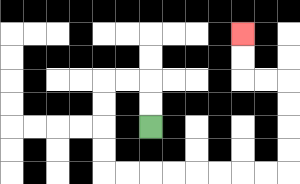{'start': '[6, 5]', 'end': '[10, 1]', 'path_directions': 'U,U,L,L,D,D,D,D,R,R,R,R,R,R,R,R,U,U,U,U,L,L,U,U', 'path_coordinates': '[[6, 5], [6, 4], [6, 3], [5, 3], [4, 3], [4, 4], [4, 5], [4, 6], [4, 7], [5, 7], [6, 7], [7, 7], [8, 7], [9, 7], [10, 7], [11, 7], [12, 7], [12, 6], [12, 5], [12, 4], [12, 3], [11, 3], [10, 3], [10, 2], [10, 1]]'}